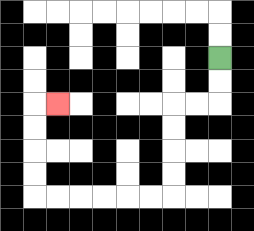{'start': '[9, 2]', 'end': '[2, 4]', 'path_directions': 'D,D,L,L,D,D,D,D,L,L,L,L,L,L,U,U,U,U,R', 'path_coordinates': '[[9, 2], [9, 3], [9, 4], [8, 4], [7, 4], [7, 5], [7, 6], [7, 7], [7, 8], [6, 8], [5, 8], [4, 8], [3, 8], [2, 8], [1, 8], [1, 7], [1, 6], [1, 5], [1, 4], [2, 4]]'}